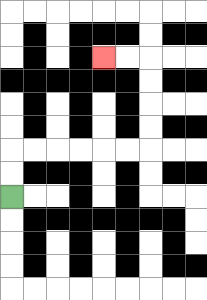{'start': '[0, 8]', 'end': '[4, 2]', 'path_directions': 'U,U,R,R,R,R,R,R,U,U,U,U,L,L', 'path_coordinates': '[[0, 8], [0, 7], [0, 6], [1, 6], [2, 6], [3, 6], [4, 6], [5, 6], [6, 6], [6, 5], [6, 4], [6, 3], [6, 2], [5, 2], [4, 2]]'}